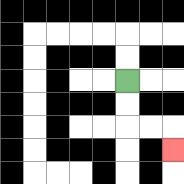{'start': '[5, 3]', 'end': '[7, 6]', 'path_directions': 'D,D,R,R,D', 'path_coordinates': '[[5, 3], [5, 4], [5, 5], [6, 5], [7, 5], [7, 6]]'}